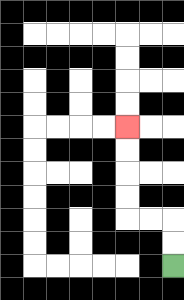{'start': '[7, 11]', 'end': '[5, 5]', 'path_directions': 'U,U,L,L,U,U,U,U', 'path_coordinates': '[[7, 11], [7, 10], [7, 9], [6, 9], [5, 9], [5, 8], [5, 7], [5, 6], [5, 5]]'}